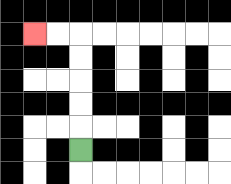{'start': '[3, 6]', 'end': '[1, 1]', 'path_directions': 'U,U,U,U,U,L,L', 'path_coordinates': '[[3, 6], [3, 5], [3, 4], [3, 3], [3, 2], [3, 1], [2, 1], [1, 1]]'}